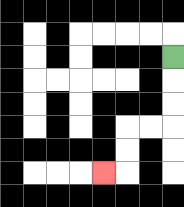{'start': '[7, 2]', 'end': '[4, 7]', 'path_directions': 'D,D,D,L,L,D,D,L', 'path_coordinates': '[[7, 2], [7, 3], [7, 4], [7, 5], [6, 5], [5, 5], [5, 6], [5, 7], [4, 7]]'}